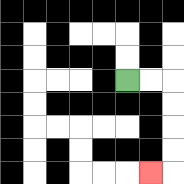{'start': '[5, 3]', 'end': '[6, 7]', 'path_directions': 'R,R,D,D,D,D,L', 'path_coordinates': '[[5, 3], [6, 3], [7, 3], [7, 4], [7, 5], [7, 6], [7, 7], [6, 7]]'}